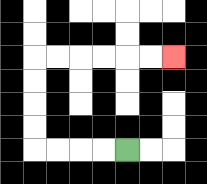{'start': '[5, 6]', 'end': '[7, 2]', 'path_directions': 'L,L,L,L,U,U,U,U,R,R,R,R,R,R', 'path_coordinates': '[[5, 6], [4, 6], [3, 6], [2, 6], [1, 6], [1, 5], [1, 4], [1, 3], [1, 2], [2, 2], [3, 2], [4, 2], [5, 2], [6, 2], [7, 2]]'}